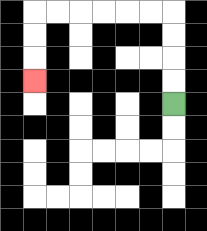{'start': '[7, 4]', 'end': '[1, 3]', 'path_directions': 'U,U,U,U,L,L,L,L,L,L,D,D,D', 'path_coordinates': '[[7, 4], [7, 3], [7, 2], [7, 1], [7, 0], [6, 0], [5, 0], [4, 0], [3, 0], [2, 0], [1, 0], [1, 1], [1, 2], [1, 3]]'}